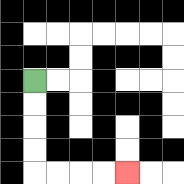{'start': '[1, 3]', 'end': '[5, 7]', 'path_directions': 'D,D,D,D,R,R,R,R', 'path_coordinates': '[[1, 3], [1, 4], [1, 5], [1, 6], [1, 7], [2, 7], [3, 7], [4, 7], [5, 7]]'}